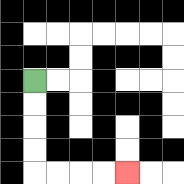{'start': '[1, 3]', 'end': '[5, 7]', 'path_directions': 'D,D,D,D,R,R,R,R', 'path_coordinates': '[[1, 3], [1, 4], [1, 5], [1, 6], [1, 7], [2, 7], [3, 7], [4, 7], [5, 7]]'}